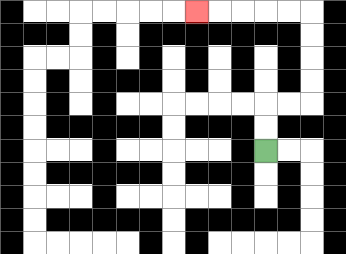{'start': '[11, 6]', 'end': '[8, 0]', 'path_directions': 'U,U,R,R,U,U,U,U,L,L,L,L,L', 'path_coordinates': '[[11, 6], [11, 5], [11, 4], [12, 4], [13, 4], [13, 3], [13, 2], [13, 1], [13, 0], [12, 0], [11, 0], [10, 0], [9, 0], [8, 0]]'}